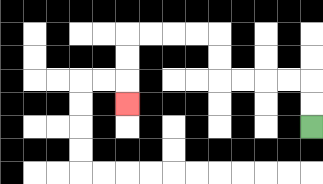{'start': '[13, 5]', 'end': '[5, 4]', 'path_directions': 'U,U,L,L,L,L,U,U,L,L,L,L,D,D,D', 'path_coordinates': '[[13, 5], [13, 4], [13, 3], [12, 3], [11, 3], [10, 3], [9, 3], [9, 2], [9, 1], [8, 1], [7, 1], [6, 1], [5, 1], [5, 2], [5, 3], [5, 4]]'}